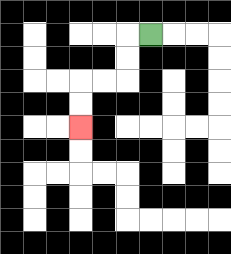{'start': '[6, 1]', 'end': '[3, 5]', 'path_directions': 'L,D,D,L,L,D,D', 'path_coordinates': '[[6, 1], [5, 1], [5, 2], [5, 3], [4, 3], [3, 3], [3, 4], [3, 5]]'}